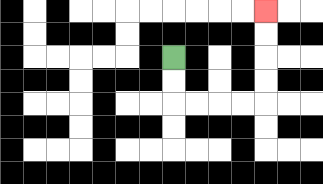{'start': '[7, 2]', 'end': '[11, 0]', 'path_directions': 'D,D,R,R,R,R,U,U,U,U', 'path_coordinates': '[[7, 2], [7, 3], [7, 4], [8, 4], [9, 4], [10, 4], [11, 4], [11, 3], [11, 2], [11, 1], [11, 0]]'}